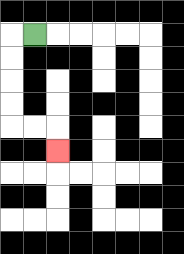{'start': '[1, 1]', 'end': '[2, 6]', 'path_directions': 'L,D,D,D,D,R,R,D', 'path_coordinates': '[[1, 1], [0, 1], [0, 2], [0, 3], [0, 4], [0, 5], [1, 5], [2, 5], [2, 6]]'}